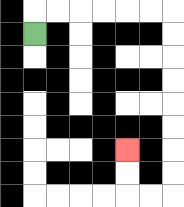{'start': '[1, 1]', 'end': '[5, 6]', 'path_directions': 'U,R,R,R,R,R,R,D,D,D,D,D,D,D,D,L,L,U,U', 'path_coordinates': '[[1, 1], [1, 0], [2, 0], [3, 0], [4, 0], [5, 0], [6, 0], [7, 0], [7, 1], [7, 2], [7, 3], [7, 4], [7, 5], [7, 6], [7, 7], [7, 8], [6, 8], [5, 8], [5, 7], [5, 6]]'}